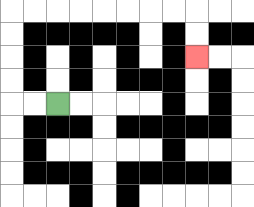{'start': '[2, 4]', 'end': '[8, 2]', 'path_directions': 'L,L,U,U,U,U,R,R,R,R,R,R,R,R,D,D', 'path_coordinates': '[[2, 4], [1, 4], [0, 4], [0, 3], [0, 2], [0, 1], [0, 0], [1, 0], [2, 0], [3, 0], [4, 0], [5, 0], [6, 0], [7, 0], [8, 0], [8, 1], [8, 2]]'}